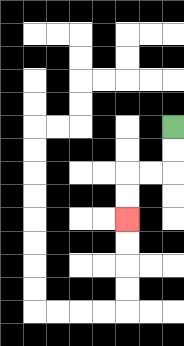{'start': '[7, 5]', 'end': '[5, 9]', 'path_directions': 'D,D,L,L,D,D', 'path_coordinates': '[[7, 5], [7, 6], [7, 7], [6, 7], [5, 7], [5, 8], [5, 9]]'}